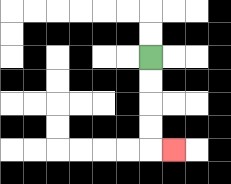{'start': '[6, 2]', 'end': '[7, 6]', 'path_directions': 'D,D,D,D,R', 'path_coordinates': '[[6, 2], [6, 3], [6, 4], [6, 5], [6, 6], [7, 6]]'}